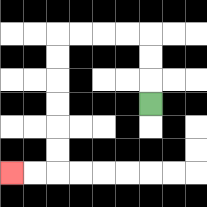{'start': '[6, 4]', 'end': '[0, 7]', 'path_directions': 'U,U,U,L,L,L,L,D,D,D,D,D,D,L,L', 'path_coordinates': '[[6, 4], [6, 3], [6, 2], [6, 1], [5, 1], [4, 1], [3, 1], [2, 1], [2, 2], [2, 3], [2, 4], [2, 5], [2, 6], [2, 7], [1, 7], [0, 7]]'}